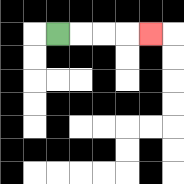{'start': '[2, 1]', 'end': '[6, 1]', 'path_directions': 'R,R,R,R', 'path_coordinates': '[[2, 1], [3, 1], [4, 1], [5, 1], [6, 1]]'}